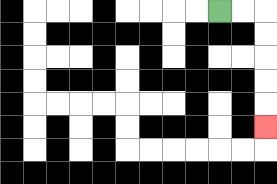{'start': '[9, 0]', 'end': '[11, 5]', 'path_directions': 'R,R,D,D,D,D,D', 'path_coordinates': '[[9, 0], [10, 0], [11, 0], [11, 1], [11, 2], [11, 3], [11, 4], [11, 5]]'}